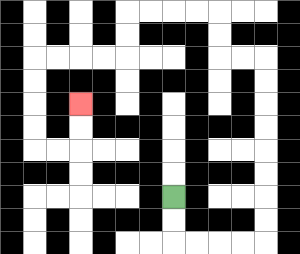{'start': '[7, 8]', 'end': '[3, 4]', 'path_directions': 'D,D,R,R,R,R,U,U,U,U,U,U,U,U,L,L,U,U,L,L,L,L,D,D,L,L,L,L,D,D,D,D,R,R,U,U', 'path_coordinates': '[[7, 8], [7, 9], [7, 10], [8, 10], [9, 10], [10, 10], [11, 10], [11, 9], [11, 8], [11, 7], [11, 6], [11, 5], [11, 4], [11, 3], [11, 2], [10, 2], [9, 2], [9, 1], [9, 0], [8, 0], [7, 0], [6, 0], [5, 0], [5, 1], [5, 2], [4, 2], [3, 2], [2, 2], [1, 2], [1, 3], [1, 4], [1, 5], [1, 6], [2, 6], [3, 6], [3, 5], [3, 4]]'}